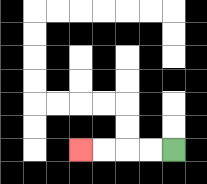{'start': '[7, 6]', 'end': '[3, 6]', 'path_directions': 'L,L,L,L', 'path_coordinates': '[[7, 6], [6, 6], [5, 6], [4, 6], [3, 6]]'}